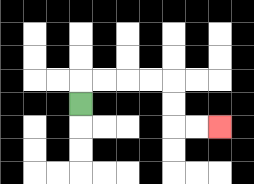{'start': '[3, 4]', 'end': '[9, 5]', 'path_directions': 'U,R,R,R,R,D,D,R,R', 'path_coordinates': '[[3, 4], [3, 3], [4, 3], [5, 3], [6, 3], [7, 3], [7, 4], [7, 5], [8, 5], [9, 5]]'}